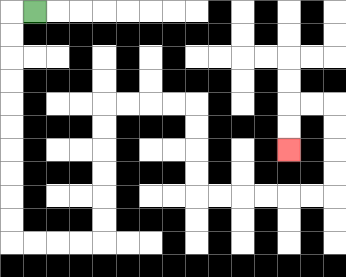{'start': '[1, 0]', 'end': '[12, 6]', 'path_directions': 'L,D,D,D,D,D,D,D,D,D,D,R,R,R,R,U,U,U,U,U,U,R,R,R,R,D,D,D,D,R,R,R,R,R,R,U,U,U,U,L,L,D,D', 'path_coordinates': '[[1, 0], [0, 0], [0, 1], [0, 2], [0, 3], [0, 4], [0, 5], [0, 6], [0, 7], [0, 8], [0, 9], [0, 10], [1, 10], [2, 10], [3, 10], [4, 10], [4, 9], [4, 8], [4, 7], [4, 6], [4, 5], [4, 4], [5, 4], [6, 4], [7, 4], [8, 4], [8, 5], [8, 6], [8, 7], [8, 8], [9, 8], [10, 8], [11, 8], [12, 8], [13, 8], [14, 8], [14, 7], [14, 6], [14, 5], [14, 4], [13, 4], [12, 4], [12, 5], [12, 6]]'}